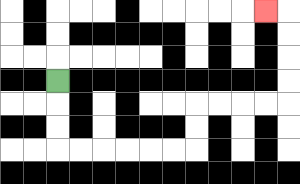{'start': '[2, 3]', 'end': '[11, 0]', 'path_directions': 'D,D,D,R,R,R,R,R,R,U,U,R,R,R,R,U,U,U,U,L', 'path_coordinates': '[[2, 3], [2, 4], [2, 5], [2, 6], [3, 6], [4, 6], [5, 6], [6, 6], [7, 6], [8, 6], [8, 5], [8, 4], [9, 4], [10, 4], [11, 4], [12, 4], [12, 3], [12, 2], [12, 1], [12, 0], [11, 0]]'}